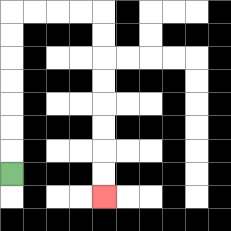{'start': '[0, 7]', 'end': '[4, 8]', 'path_directions': 'U,U,U,U,U,U,U,R,R,R,R,D,D,D,D,D,D,D,D', 'path_coordinates': '[[0, 7], [0, 6], [0, 5], [0, 4], [0, 3], [0, 2], [0, 1], [0, 0], [1, 0], [2, 0], [3, 0], [4, 0], [4, 1], [4, 2], [4, 3], [4, 4], [4, 5], [4, 6], [4, 7], [4, 8]]'}